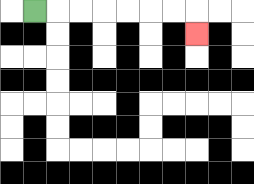{'start': '[1, 0]', 'end': '[8, 1]', 'path_directions': 'R,R,R,R,R,R,R,D', 'path_coordinates': '[[1, 0], [2, 0], [3, 0], [4, 0], [5, 0], [6, 0], [7, 0], [8, 0], [8, 1]]'}